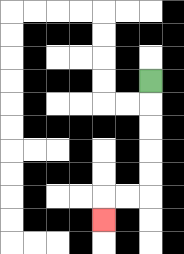{'start': '[6, 3]', 'end': '[4, 9]', 'path_directions': 'D,D,D,D,D,L,L,D', 'path_coordinates': '[[6, 3], [6, 4], [6, 5], [6, 6], [6, 7], [6, 8], [5, 8], [4, 8], [4, 9]]'}